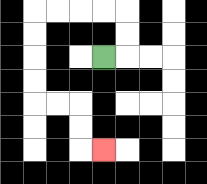{'start': '[4, 2]', 'end': '[4, 6]', 'path_directions': 'R,U,U,L,L,L,L,D,D,D,D,R,R,D,D,R', 'path_coordinates': '[[4, 2], [5, 2], [5, 1], [5, 0], [4, 0], [3, 0], [2, 0], [1, 0], [1, 1], [1, 2], [1, 3], [1, 4], [2, 4], [3, 4], [3, 5], [3, 6], [4, 6]]'}